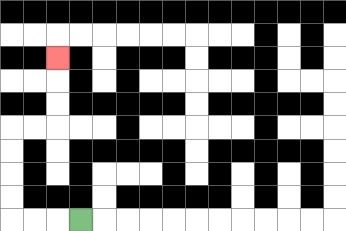{'start': '[3, 9]', 'end': '[2, 2]', 'path_directions': 'L,L,L,U,U,U,U,R,R,U,U,U', 'path_coordinates': '[[3, 9], [2, 9], [1, 9], [0, 9], [0, 8], [0, 7], [0, 6], [0, 5], [1, 5], [2, 5], [2, 4], [2, 3], [2, 2]]'}